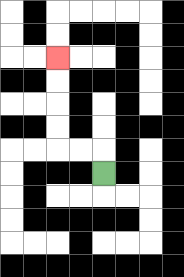{'start': '[4, 7]', 'end': '[2, 2]', 'path_directions': 'U,L,L,U,U,U,U', 'path_coordinates': '[[4, 7], [4, 6], [3, 6], [2, 6], [2, 5], [2, 4], [2, 3], [2, 2]]'}